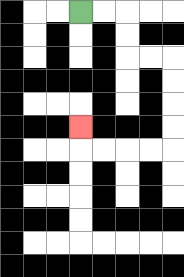{'start': '[3, 0]', 'end': '[3, 5]', 'path_directions': 'R,R,D,D,R,R,D,D,D,D,L,L,L,L,U', 'path_coordinates': '[[3, 0], [4, 0], [5, 0], [5, 1], [5, 2], [6, 2], [7, 2], [7, 3], [7, 4], [7, 5], [7, 6], [6, 6], [5, 6], [4, 6], [3, 6], [3, 5]]'}